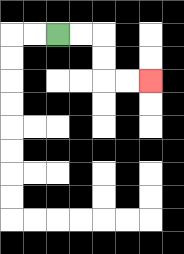{'start': '[2, 1]', 'end': '[6, 3]', 'path_directions': 'R,R,D,D,R,R', 'path_coordinates': '[[2, 1], [3, 1], [4, 1], [4, 2], [4, 3], [5, 3], [6, 3]]'}